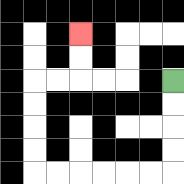{'start': '[7, 3]', 'end': '[3, 1]', 'path_directions': 'D,D,D,D,L,L,L,L,L,L,U,U,U,U,R,R,U,U', 'path_coordinates': '[[7, 3], [7, 4], [7, 5], [7, 6], [7, 7], [6, 7], [5, 7], [4, 7], [3, 7], [2, 7], [1, 7], [1, 6], [1, 5], [1, 4], [1, 3], [2, 3], [3, 3], [3, 2], [3, 1]]'}